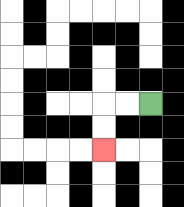{'start': '[6, 4]', 'end': '[4, 6]', 'path_directions': 'L,L,D,D', 'path_coordinates': '[[6, 4], [5, 4], [4, 4], [4, 5], [4, 6]]'}